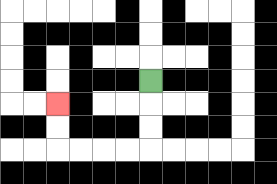{'start': '[6, 3]', 'end': '[2, 4]', 'path_directions': 'D,D,D,L,L,L,L,U,U', 'path_coordinates': '[[6, 3], [6, 4], [6, 5], [6, 6], [5, 6], [4, 6], [3, 6], [2, 6], [2, 5], [2, 4]]'}